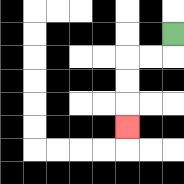{'start': '[7, 1]', 'end': '[5, 5]', 'path_directions': 'D,L,L,D,D,D', 'path_coordinates': '[[7, 1], [7, 2], [6, 2], [5, 2], [5, 3], [5, 4], [5, 5]]'}